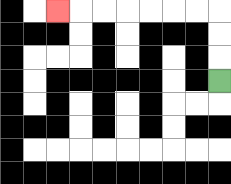{'start': '[9, 3]', 'end': '[2, 0]', 'path_directions': 'U,U,U,L,L,L,L,L,L,L', 'path_coordinates': '[[9, 3], [9, 2], [9, 1], [9, 0], [8, 0], [7, 0], [6, 0], [5, 0], [4, 0], [3, 0], [2, 0]]'}